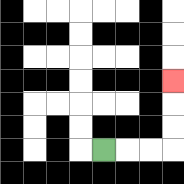{'start': '[4, 6]', 'end': '[7, 3]', 'path_directions': 'R,R,R,U,U,U', 'path_coordinates': '[[4, 6], [5, 6], [6, 6], [7, 6], [7, 5], [7, 4], [7, 3]]'}